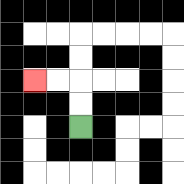{'start': '[3, 5]', 'end': '[1, 3]', 'path_directions': 'U,U,L,L', 'path_coordinates': '[[3, 5], [3, 4], [3, 3], [2, 3], [1, 3]]'}